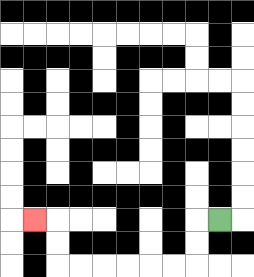{'start': '[9, 9]', 'end': '[1, 9]', 'path_directions': 'L,D,D,L,L,L,L,L,L,U,U,L', 'path_coordinates': '[[9, 9], [8, 9], [8, 10], [8, 11], [7, 11], [6, 11], [5, 11], [4, 11], [3, 11], [2, 11], [2, 10], [2, 9], [1, 9]]'}